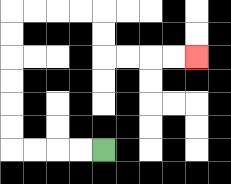{'start': '[4, 6]', 'end': '[8, 2]', 'path_directions': 'L,L,L,L,U,U,U,U,U,U,R,R,R,R,D,D,R,R,R,R', 'path_coordinates': '[[4, 6], [3, 6], [2, 6], [1, 6], [0, 6], [0, 5], [0, 4], [0, 3], [0, 2], [0, 1], [0, 0], [1, 0], [2, 0], [3, 0], [4, 0], [4, 1], [4, 2], [5, 2], [6, 2], [7, 2], [8, 2]]'}